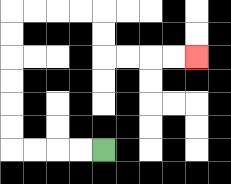{'start': '[4, 6]', 'end': '[8, 2]', 'path_directions': 'L,L,L,L,U,U,U,U,U,U,R,R,R,R,D,D,R,R,R,R', 'path_coordinates': '[[4, 6], [3, 6], [2, 6], [1, 6], [0, 6], [0, 5], [0, 4], [0, 3], [0, 2], [0, 1], [0, 0], [1, 0], [2, 0], [3, 0], [4, 0], [4, 1], [4, 2], [5, 2], [6, 2], [7, 2], [8, 2]]'}